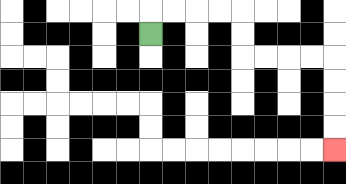{'start': '[6, 1]', 'end': '[14, 6]', 'path_directions': 'U,R,R,R,R,D,D,R,R,R,R,D,D,D,D', 'path_coordinates': '[[6, 1], [6, 0], [7, 0], [8, 0], [9, 0], [10, 0], [10, 1], [10, 2], [11, 2], [12, 2], [13, 2], [14, 2], [14, 3], [14, 4], [14, 5], [14, 6]]'}